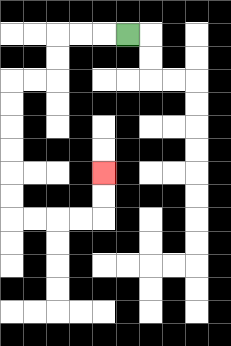{'start': '[5, 1]', 'end': '[4, 7]', 'path_directions': 'L,L,L,D,D,L,L,D,D,D,D,D,D,R,R,R,R,U,U', 'path_coordinates': '[[5, 1], [4, 1], [3, 1], [2, 1], [2, 2], [2, 3], [1, 3], [0, 3], [0, 4], [0, 5], [0, 6], [0, 7], [0, 8], [0, 9], [1, 9], [2, 9], [3, 9], [4, 9], [4, 8], [4, 7]]'}